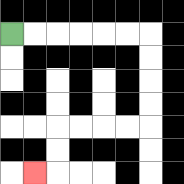{'start': '[0, 1]', 'end': '[1, 7]', 'path_directions': 'R,R,R,R,R,R,D,D,D,D,L,L,L,L,D,D,L', 'path_coordinates': '[[0, 1], [1, 1], [2, 1], [3, 1], [4, 1], [5, 1], [6, 1], [6, 2], [6, 3], [6, 4], [6, 5], [5, 5], [4, 5], [3, 5], [2, 5], [2, 6], [2, 7], [1, 7]]'}